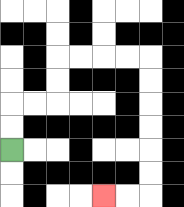{'start': '[0, 6]', 'end': '[4, 8]', 'path_directions': 'U,U,R,R,U,U,R,R,R,R,D,D,D,D,D,D,L,L', 'path_coordinates': '[[0, 6], [0, 5], [0, 4], [1, 4], [2, 4], [2, 3], [2, 2], [3, 2], [4, 2], [5, 2], [6, 2], [6, 3], [6, 4], [6, 5], [6, 6], [6, 7], [6, 8], [5, 8], [4, 8]]'}